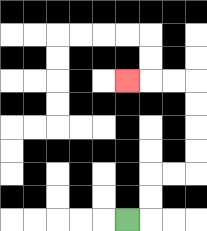{'start': '[5, 9]', 'end': '[5, 3]', 'path_directions': 'R,U,U,R,R,U,U,U,U,L,L,L', 'path_coordinates': '[[5, 9], [6, 9], [6, 8], [6, 7], [7, 7], [8, 7], [8, 6], [8, 5], [8, 4], [8, 3], [7, 3], [6, 3], [5, 3]]'}